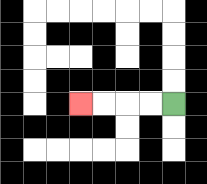{'start': '[7, 4]', 'end': '[3, 4]', 'path_directions': 'L,L,L,L', 'path_coordinates': '[[7, 4], [6, 4], [5, 4], [4, 4], [3, 4]]'}